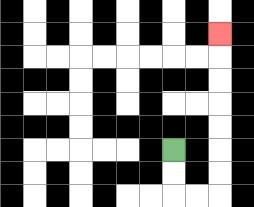{'start': '[7, 6]', 'end': '[9, 1]', 'path_directions': 'D,D,R,R,U,U,U,U,U,U,U', 'path_coordinates': '[[7, 6], [7, 7], [7, 8], [8, 8], [9, 8], [9, 7], [9, 6], [9, 5], [9, 4], [9, 3], [9, 2], [9, 1]]'}